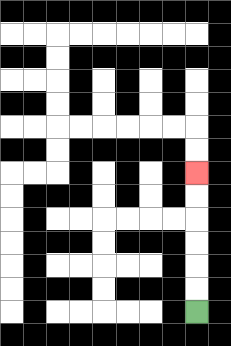{'start': '[8, 13]', 'end': '[8, 7]', 'path_directions': 'U,U,U,U,U,U', 'path_coordinates': '[[8, 13], [8, 12], [8, 11], [8, 10], [8, 9], [8, 8], [8, 7]]'}